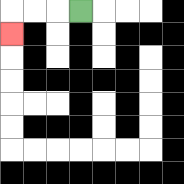{'start': '[3, 0]', 'end': '[0, 1]', 'path_directions': 'L,L,L,D', 'path_coordinates': '[[3, 0], [2, 0], [1, 0], [0, 0], [0, 1]]'}